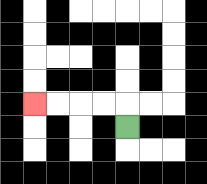{'start': '[5, 5]', 'end': '[1, 4]', 'path_directions': 'U,L,L,L,L', 'path_coordinates': '[[5, 5], [5, 4], [4, 4], [3, 4], [2, 4], [1, 4]]'}